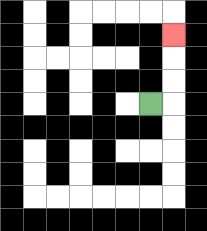{'start': '[6, 4]', 'end': '[7, 1]', 'path_directions': 'R,U,U,U', 'path_coordinates': '[[6, 4], [7, 4], [7, 3], [7, 2], [7, 1]]'}